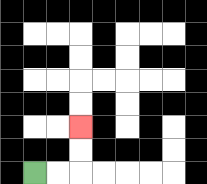{'start': '[1, 7]', 'end': '[3, 5]', 'path_directions': 'R,R,U,U', 'path_coordinates': '[[1, 7], [2, 7], [3, 7], [3, 6], [3, 5]]'}